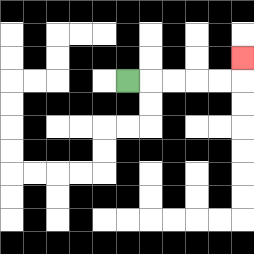{'start': '[5, 3]', 'end': '[10, 2]', 'path_directions': 'R,R,R,R,R,U', 'path_coordinates': '[[5, 3], [6, 3], [7, 3], [8, 3], [9, 3], [10, 3], [10, 2]]'}